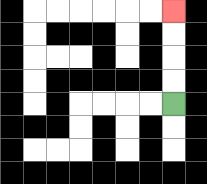{'start': '[7, 4]', 'end': '[7, 0]', 'path_directions': 'U,U,U,U', 'path_coordinates': '[[7, 4], [7, 3], [7, 2], [7, 1], [7, 0]]'}